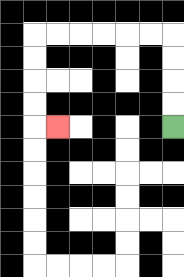{'start': '[7, 5]', 'end': '[2, 5]', 'path_directions': 'U,U,U,U,L,L,L,L,L,L,D,D,D,D,R', 'path_coordinates': '[[7, 5], [7, 4], [7, 3], [7, 2], [7, 1], [6, 1], [5, 1], [4, 1], [3, 1], [2, 1], [1, 1], [1, 2], [1, 3], [1, 4], [1, 5], [2, 5]]'}